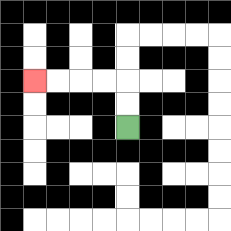{'start': '[5, 5]', 'end': '[1, 3]', 'path_directions': 'U,U,L,L,L,L', 'path_coordinates': '[[5, 5], [5, 4], [5, 3], [4, 3], [3, 3], [2, 3], [1, 3]]'}